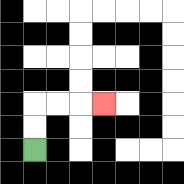{'start': '[1, 6]', 'end': '[4, 4]', 'path_directions': 'U,U,R,R,R', 'path_coordinates': '[[1, 6], [1, 5], [1, 4], [2, 4], [3, 4], [4, 4]]'}